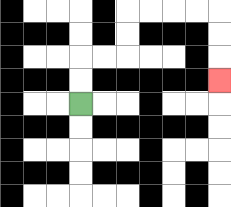{'start': '[3, 4]', 'end': '[9, 3]', 'path_directions': 'U,U,R,R,U,U,R,R,R,R,D,D,D', 'path_coordinates': '[[3, 4], [3, 3], [3, 2], [4, 2], [5, 2], [5, 1], [5, 0], [6, 0], [7, 0], [8, 0], [9, 0], [9, 1], [9, 2], [9, 3]]'}